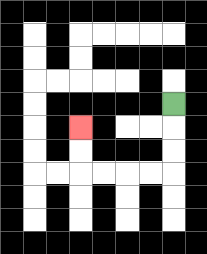{'start': '[7, 4]', 'end': '[3, 5]', 'path_directions': 'D,D,D,L,L,L,L,U,U', 'path_coordinates': '[[7, 4], [7, 5], [7, 6], [7, 7], [6, 7], [5, 7], [4, 7], [3, 7], [3, 6], [3, 5]]'}